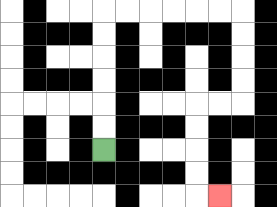{'start': '[4, 6]', 'end': '[9, 8]', 'path_directions': 'U,U,U,U,U,U,R,R,R,R,R,R,D,D,D,D,L,L,D,D,D,D,R', 'path_coordinates': '[[4, 6], [4, 5], [4, 4], [4, 3], [4, 2], [4, 1], [4, 0], [5, 0], [6, 0], [7, 0], [8, 0], [9, 0], [10, 0], [10, 1], [10, 2], [10, 3], [10, 4], [9, 4], [8, 4], [8, 5], [8, 6], [8, 7], [8, 8], [9, 8]]'}